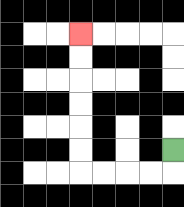{'start': '[7, 6]', 'end': '[3, 1]', 'path_directions': 'D,L,L,L,L,U,U,U,U,U,U', 'path_coordinates': '[[7, 6], [7, 7], [6, 7], [5, 7], [4, 7], [3, 7], [3, 6], [3, 5], [3, 4], [3, 3], [3, 2], [3, 1]]'}